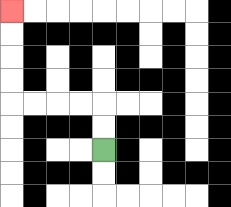{'start': '[4, 6]', 'end': '[0, 0]', 'path_directions': 'U,U,L,L,L,L,U,U,U,U', 'path_coordinates': '[[4, 6], [4, 5], [4, 4], [3, 4], [2, 4], [1, 4], [0, 4], [0, 3], [0, 2], [0, 1], [0, 0]]'}